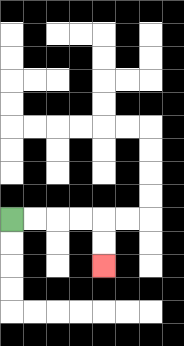{'start': '[0, 9]', 'end': '[4, 11]', 'path_directions': 'R,R,R,R,D,D', 'path_coordinates': '[[0, 9], [1, 9], [2, 9], [3, 9], [4, 9], [4, 10], [4, 11]]'}